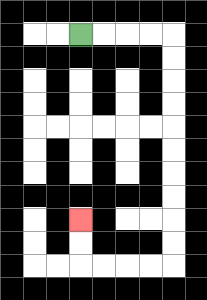{'start': '[3, 1]', 'end': '[3, 9]', 'path_directions': 'R,R,R,R,D,D,D,D,D,D,D,D,D,D,L,L,L,L,U,U', 'path_coordinates': '[[3, 1], [4, 1], [5, 1], [6, 1], [7, 1], [7, 2], [7, 3], [7, 4], [7, 5], [7, 6], [7, 7], [7, 8], [7, 9], [7, 10], [7, 11], [6, 11], [5, 11], [4, 11], [3, 11], [3, 10], [3, 9]]'}